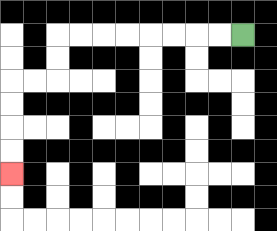{'start': '[10, 1]', 'end': '[0, 7]', 'path_directions': 'L,L,L,L,L,L,L,L,D,D,L,L,D,D,D,D', 'path_coordinates': '[[10, 1], [9, 1], [8, 1], [7, 1], [6, 1], [5, 1], [4, 1], [3, 1], [2, 1], [2, 2], [2, 3], [1, 3], [0, 3], [0, 4], [0, 5], [0, 6], [0, 7]]'}